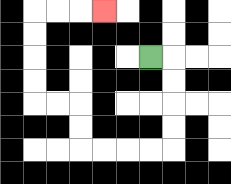{'start': '[6, 2]', 'end': '[4, 0]', 'path_directions': 'R,D,D,D,D,L,L,L,L,U,U,L,L,U,U,U,U,R,R,R', 'path_coordinates': '[[6, 2], [7, 2], [7, 3], [7, 4], [7, 5], [7, 6], [6, 6], [5, 6], [4, 6], [3, 6], [3, 5], [3, 4], [2, 4], [1, 4], [1, 3], [1, 2], [1, 1], [1, 0], [2, 0], [3, 0], [4, 0]]'}